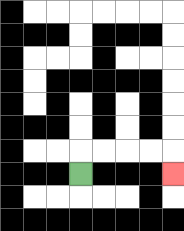{'start': '[3, 7]', 'end': '[7, 7]', 'path_directions': 'U,R,R,R,R,D', 'path_coordinates': '[[3, 7], [3, 6], [4, 6], [5, 6], [6, 6], [7, 6], [7, 7]]'}